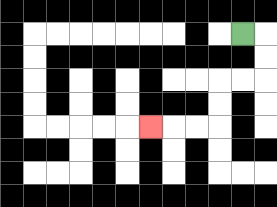{'start': '[10, 1]', 'end': '[6, 5]', 'path_directions': 'R,D,D,L,L,D,D,L,L,L', 'path_coordinates': '[[10, 1], [11, 1], [11, 2], [11, 3], [10, 3], [9, 3], [9, 4], [9, 5], [8, 5], [7, 5], [6, 5]]'}